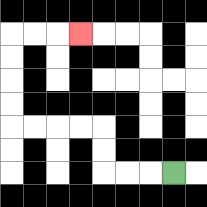{'start': '[7, 7]', 'end': '[3, 1]', 'path_directions': 'L,L,L,U,U,L,L,L,L,U,U,U,U,R,R,R', 'path_coordinates': '[[7, 7], [6, 7], [5, 7], [4, 7], [4, 6], [4, 5], [3, 5], [2, 5], [1, 5], [0, 5], [0, 4], [0, 3], [0, 2], [0, 1], [1, 1], [2, 1], [3, 1]]'}